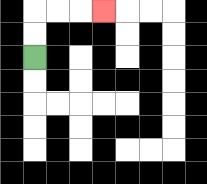{'start': '[1, 2]', 'end': '[4, 0]', 'path_directions': 'U,U,R,R,R', 'path_coordinates': '[[1, 2], [1, 1], [1, 0], [2, 0], [3, 0], [4, 0]]'}